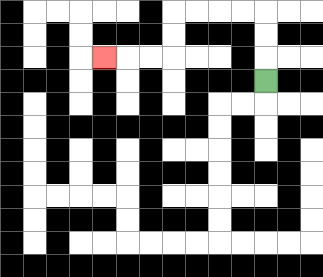{'start': '[11, 3]', 'end': '[4, 2]', 'path_directions': 'U,U,U,L,L,L,L,D,D,L,L,L', 'path_coordinates': '[[11, 3], [11, 2], [11, 1], [11, 0], [10, 0], [9, 0], [8, 0], [7, 0], [7, 1], [7, 2], [6, 2], [5, 2], [4, 2]]'}